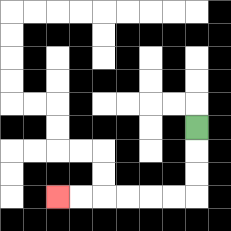{'start': '[8, 5]', 'end': '[2, 8]', 'path_directions': 'D,D,D,L,L,L,L,L,L', 'path_coordinates': '[[8, 5], [8, 6], [8, 7], [8, 8], [7, 8], [6, 8], [5, 8], [4, 8], [3, 8], [2, 8]]'}